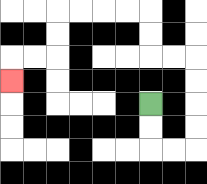{'start': '[6, 4]', 'end': '[0, 3]', 'path_directions': 'D,D,R,R,U,U,U,U,L,L,U,U,L,L,L,L,D,D,L,L,D', 'path_coordinates': '[[6, 4], [6, 5], [6, 6], [7, 6], [8, 6], [8, 5], [8, 4], [8, 3], [8, 2], [7, 2], [6, 2], [6, 1], [6, 0], [5, 0], [4, 0], [3, 0], [2, 0], [2, 1], [2, 2], [1, 2], [0, 2], [0, 3]]'}